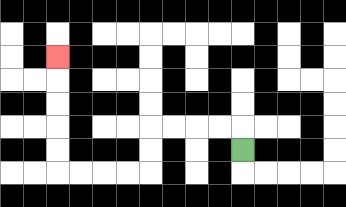{'start': '[10, 6]', 'end': '[2, 2]', 'path_directions': 'U,L,L,L,L,D,D,L,L,L,L,U,U,U,U,U', 'path_coordinates': '[[10, 6], [10, 5], [9, 5], [8, 5], [7, 5], [6, 5], [6, 6], [6, 7], [5, 7], [4, 7], [3, 7], [2, 7], [2, 6], [2, 5], [2, 4], [2, 3], [2, 2]]'}